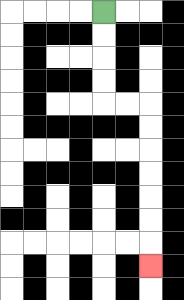{'start': '[4, 0]', 'end': '[6, 11]', 'path_directions': 'D,D,D,D,R,R,D,D,D,D,D,D,D', 'path_coordinates': '[[4, 0], [4, 1], [4, 2], [4, 3], [4, 4], [5, 4], [6, 4], [6, 5], [6, 6], [6, 7], [6, 8], [6, 9], [6, 10], [6, 11]]'}